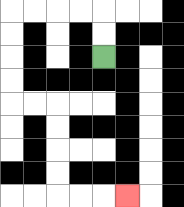{'start': '[4, 2]', 'end': '[5, 8]', 'path_directions': 'U,U,L,L,L,L,D,D,D,D,R,R,D,D,D,D,R,R,R', 'path_coordinates': '[[4, 2], [4, 1], [4, 0], [3, 0], [2, 0], [1, 0], [0, 0], [0, 1], [0, 2], [0, 3], [0, 4], [1, 4], [2, 4], [2, 5], [2, 6], [2, 7], [2, 8], [3, 8], [4, 8], [5, 8]]'}